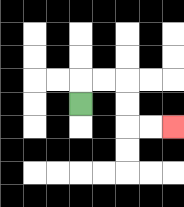{'start': '[3, 4]', 'end': '[7, 5]', 'path_directions': 'U,R,R,D,D,R,R', 'path_coordinates': '[[3, 4], [3, 3], [4, 3], [5, 3], [5, 4], [5, 5], [6, 5], [7, 5]]'}